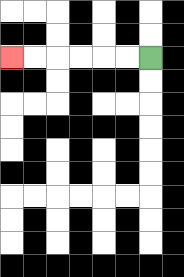{'start': '[6, 2]', 'end': '[0, 2]', 'path_directions': 'L,L,L,L,L,L', 'path_coordinates': '[[6, 2], [5, 2], [4, 2], [3, 2], [2, 2], [1, 2], [0, 2]]'}